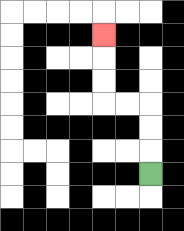{'start': '[6, 7]', 'end': '[4, 1]', 'path_directions': 'U,U,U,L,L,U,U,U', 'path_coordinates': '[[6, 7], [6, 6], [6, 5], [6, 4], [5, 4], [4, 4], [4, 3], [4, 2], [4, 1]]'}